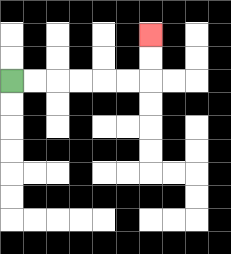{'start': '[0, 3]', 'end': '[6, 1]', 'path_directions': 'R,R,R,R,R,R,U,U', 'path_coordinates': '[[0, 3], [1, 3], [2, 3], [3, 3], [4, 3], [5, 3], [6, 3], [6, 2], [6, 1]]'}